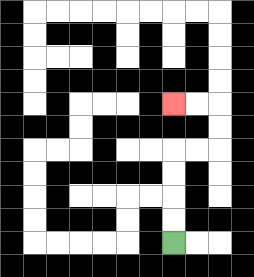{'start': '[7, 10]', 'end': '[7, 4]', 'path_directions': 'U,U,U,U,R,R,U,U,L,L', 'path_coordinates': '[[7, 10], [7, 9], [7, 8], [7, 7], [7, 6], [8, 6], [9, 6], [9, 5], [9, 4], [8, 4], [7, 4]]'}